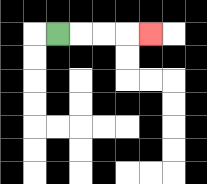{'start': '[2, 1]', 'end': '[6, 1]', 'path_directions': 'R,R,R,R', 'path_coordinates': '[[2, 1], [3, 1], [4, 1], [5, 1], [6, 1]]'}